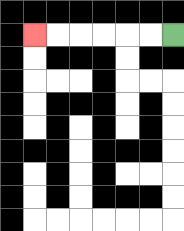{'start': '[7, 1]', 'end': '[1, 1]', 'path_directions': 'L,L,L,L,L,L', 'path_coordinates': '[[7, 1], [6, 1], [5, 1], [4, 1], [3, 1], [2, 1], [1, 1]]'}